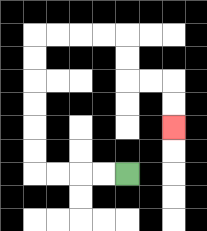{'start': '[5, 7]', 'end': '[7, 5]', 'path_directions': 'L,L,L,L,U,U,U,U,U,U,R,R,R,R,D,D,R,R,D,D', 'path_coordinates': '[[5, 7], [4, 7], [3, 7], [2, 7], [1, 7], [1, 6], [1, 5], [1, 4], [1, 3], [1, 2], [1, 1], [2, 1], [3, 1], [4, 1], [5, 1], [5, 2], [5, 3], [6, 3], [7, 3], [7, 4], [7, 5]]'}